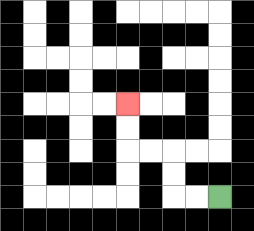{'start': '[9, 8]', 'end': '[5, 4]', 'path_directions': 'L,L,U,U,L,L,U,U', 'path_coordinates': '[[9, 8], [8, 8], [7, 8], [7, 7], [7, 6], [6, 6], [5, 6], [5, 5], [5, 4]]'}